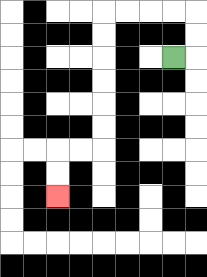{'start': '[7, 2]', 'end': '[2, 8]', 'path_directions': 'R,U,U,L,L,L,L,D,D,D,D,D,D,L,L,D,D', 'path_coordinates': '[[7, 2], [8, 2], [8, 1], [8, 0], [7, 0], [6, 0], [5, 0], [4, 0], [4, 1], [4, 2], [4, 3], [4, 4], [4, 5], [4, 6], [3, 6], [2, 6], [2, 7], [2, 8]]'}